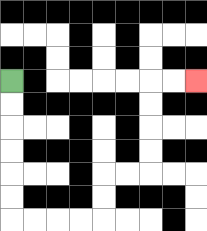{'start': '[0, 3]', 'end': '[8, 3]', 'path_directions': 'D,D,D,D,D,D,R,R,R,R,U,U,R,R,U,U,U,U,R,R', 'path_coordinates': '[[0, 3], [0, 4], [0, 5], [0, 6], [0, 7], [0, 8], [0, 9], [1, 9], [2, 9], [3, 9], [4, 9], [4, 8], [4, 7], [5, 7], [6, 7], [6, 6], [6, 5], [6, 4], [6, 3], [7, 3], [8, 3]]'}